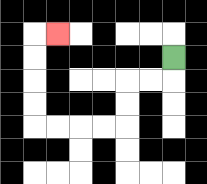{'start': '[7, 2]', 'end': '[2, 1]', 'path_directions': 'D,L,L,D,D,L,L,L,L,U,U,U,U,R', 'path_coordinates': '[[7, 2], [7, 3], [6, 3], [5, 3], [5, 4], [5, 5], [4, 5], [3, 5], [2, 5], [1, 5], [1, 4], [1, 3], [1, 2], [1, 1], [2, 1]]'}